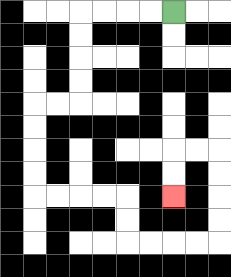{'start': '[7, 0]', 'end': '[7, 8]', 'path_directions': 'L,L,L,L,D,D,D,D,L,L,D,D,D,D,R,R,R,R,D,D,R,R,R,R,U,U,U,U,L,L,D,D', 'path_coordinates': '[[7, 0], [6, 0], [5, 0], [4, 0], [3, 0], [3, 1], [3, 2], [3, 3], [3, 4], [2, 4], [1, 4], [1, 5], [1, 6], [1, 7], [1, 8], [2, 8], [3, 8], [4, 8], [5, 8], [5, 9], [5, 10], [6, 10], [7, 10], [8, 10], [9, 10], [9, 9], [9, 8], [9, 7], [9, 6], [8, 6], [7, 6], [7, 7], [7, 8]]'}